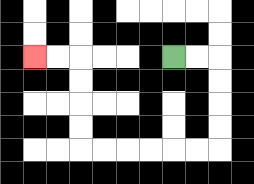{'start': '[7, 2]', 'end': '[1, 2]', 'path_directions': 'R,R,D,D,D,D,L,L,L,L,L,L,U,U,U,U,L,L', 'path_coordinates': '[[7, 2], [8, 2], [9, 2], [9, 3], [9, 4], [9, 5], [9, 6], [8, 6], [7, 6], [6, 6], [5, 6], [4, 6], [3, 6], [3, 5], [3, 4], [3, 3], [3, 2], [2, 2], [1, 2]]'}